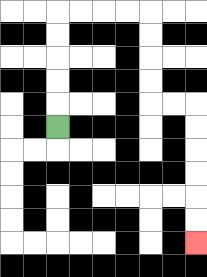{'start': '[2, 5]', 'end': '[8, 10]', 'path_directions': 'U,U,U,U,U,R,R,R,R,D,D,D,D,R,R,D,D,D,D,D,D', 'path_coordinates': '[[2, 5], [2, 4], [2, 3], [2, 2], [2, 1], [2, 0], [3, 0], [4, 0], [5, 0], [6, 0], [6, 1], [6, 2], [6, 3], [6, 4], [7, 4], [8, 4], [8, 5], [8, 6], [8, 7], [8, 8], [8, 9], [8, 10]]'}